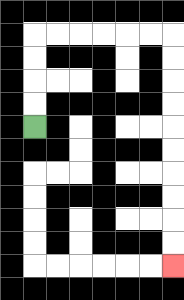{'start': '[1, 5]', 'end': '[7, 11]', 'path_directions': 'U,U,U,U,R,R,R,R,R,R,D,D,D,D,D,D,D,D,D,D', 'path_coordinates': '[[1, 5], [1, 4], [1, 3], [1, 2], [1, 1], [2, 1], [3, 1], [4, 1], [5, 1], [6, 1], [7, 1], [7, 2], [7, 3], [7, 4], [7, 5], [7, 6], [7, 7], [7, 8], [7, 9], [7, 10], [7, 11]]'}